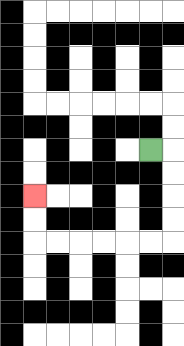{'start': '[6, 6]', 'end': '[1, 8]', 'path_directions': 'R,D,D,D,D,L,L,L,L,L,L,U,U', 'path_coordinates': '[[6, 6], [7, 6], [7, 7], [7, 8], [7, 9], [7, 10], [6, 10], [5, 10], [4, 10], [3, 10], [2, 10], [1, 10], [1, 9], [1, 8]]'}